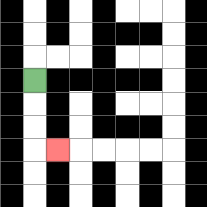{'start': '[1, 3]', 'end': '[2, 6]', 'path_directions': 'D,D,D,R', 'path_coordinates': '[[1, 3], [1, 4], [1, 5], [1, 6], [2, 6]]'}